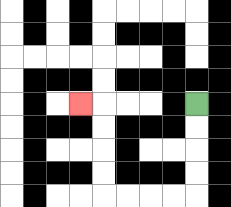{'start': '[8, 4]', 'end': '[3, 4]', 'path_directions': 'D,D,D,D,L,L,L,L,U,U,U,U,L', 'path_coordinates': '[[8, 4], [8, 5], [8, 6], [8, 7], [8, 8], [7, 8], [6, 8], [5, 8], [4, 8], [4, 7], [4, 6], [4, 5], [4, 4], [3, 4]]'}